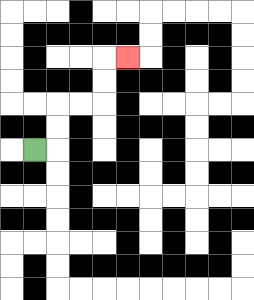{'start': '[1, 6]', 'end': '[5, 2]', 'path_directions': 'R,U,U,R,R,U,U,R', 'path_coordinates': '[[1, 6], [2, 6], [2, 5], [2, 4], [3, 4], [4, 4], [4, 3], [4, 2], [5, 2]]'}